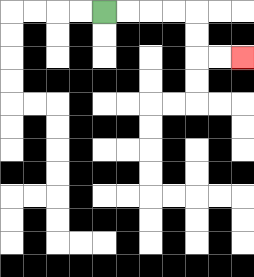{'start': '[4, 0]', 'end': '[10, 2]', 'path_directions': 'R,R,R,R,D,D,R,R', 'path_coordinates': '[[4, 0], [5, 0], [6, 0], [7, 0], [8, 0], [8, 1], [8, 2], [9, 2], [10, 2]]'}